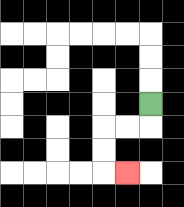{'start': '[6, 4]', 'end': '[5, 7]', 'path_directions': 'D,L,L,D,D,R', 'path_coordinates': '[[6, 4], [6, 5], [5, 5], [4, 5], [4, 6], [4, 7], [5, 7]]'}